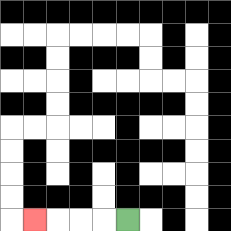{'start': '[5, 9]', 'end': '[1, 9]', 'path_directions': 'L,L,L,L', 'path_coordinates': '[[5, 9], [4, 9], [3, 9], [2, 9], [1, 9]]'}